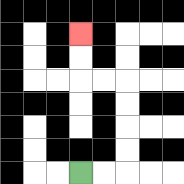{'start': '[3, 7]', 'end': '[3, 1]', 'path_directions': 'R,R,U,U,U,U,L,L,U,U', 'path_coordinates': '[[3, 7], [4, 7], [5, 7], [5, 6], [5, 5], [5, 4], [5, 3], [4, 3], [3, 3], [3, 2], [3, 1]]'}